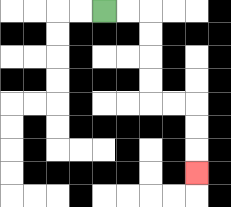{'start': '[4, 0]', 'end': '[8, 7]', 'path_directions': 'R,R,D,D,D,D,R,R,D,D,D', 'path_coordinates': '[[4, 0], [5, 0], [6, 0], [6, 1], [6, 2], [6, 3], [6, 4], [7, 4], [8, 4], [8, 5], [8, 6], [8, 7]]'}